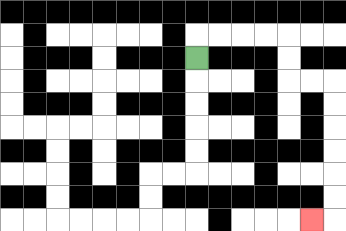{'start': '[8, 2]', 'end': '[13, 9]', 'path_directions': 'U,R,R,R,R,D,D,R,R,D,D,D,D,D,D,L', 'path_coordinates': '[[8, 2], [8, 1], [9, 1], [10, 1], [11, 1], [12, 1], [12, 2], [12, 3], [13, 3], [14, 3], [14, 4], [14, 5], [14, 6], [14, 7], [14, 8], [14, 9], [13, 9]]'}